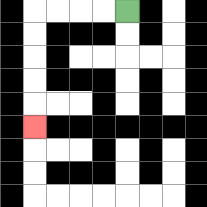{'start': '[5, 0]', 'end': '[1, 5]', 'path_directions': 'L,L,L,L,D,D,D,D,D', 'path_coordinates': '[[5, 0], [4, 0], [3, 0], [2, 0], [1, 0], [1, 1], [1, 2], [1, 3], [1, 4], [1, 5]]'}